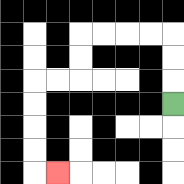{'start': '[7, 4]', 'end': '[2, 7]', 'path_directions': 'U,U,U,L,L,L,L,D,D,L,L,D,D,D,D,R', 'path_coordinates': '[[7, 4], [7, 3], [7, 2], [7, 1], [6, 1], [5, 1], [4, 1], [3, 1], [3, 2], [3, 3], [2, 3], [1, 3], [1, 4], [1, 5], [1, 6], [1, 7], [2, 7]]'}